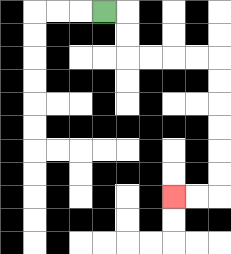{'start': '[4, 0]', 'end': '[7, 8]', 'path_directions': 'R,D,D,R,R,R,R,D,D,D,D,D,D,L,L', 'path_coordinates': '[[4, 0], [5, 0], [5, 1], [5, 2], [6, 2], [7, 2], [8, 2], [9, 2], [9, 3], [9, 4], [9, 5], [9, 6], [9, 7], [9, 8], [8, 8], [7, 8]]'}